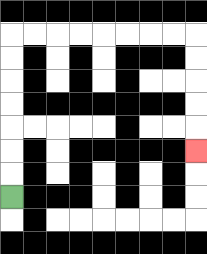{'start': '[0, 8]', 'end': '[8, 6]', 'path_directions': 'U,U,U,U,U,U,U,R,R,R,R,R,R,R,R,D,D,D,D,D', 'path_coordinates': '[[0, 8], [0, 7], [0, 6], [0, 5], [0, 4], [0, 3], [0, 2], [0, 1], [1, 1], [2, 1], [3, 1], [4, 1], [5, 1], [6, 1], [7, 1], [8, 1], [8, 2], [8, 3], [8, 4], [8, 5], [8, 6]]'}